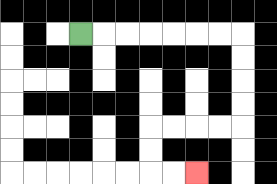{'start': '[3, 1]', 'end': '[8, 7]', 'path_directions': 'R,R,R,R,R,R,R,D,D,D,D,L,L,L,L,D,D,R,R', 'path_coordinates': '[[3, 1], [4, 1], [5, 1], [6, 1], [7, 1], [8, 1], [9, 1], [10, 1], [10, 2], [10, 3], [10, 4], [10, 5], [9, 5], [8, 5], [7, 5], [6, 5], [6, 6], [6, 7], [7, 7], [8, 7]]'}